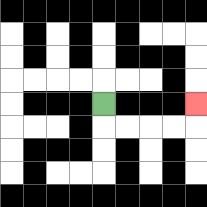{'start': '[4, 4]', 'end': '[8, 4]', 'path_directions': 'D,R,R,R,R,U', 'path_coordinates': '[[4, 4], [4, 5], [5, 5], [6, 5], [7, 5], [8, 5], [8, 4]]'}